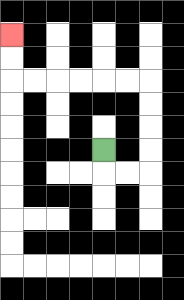{'start': '[4, 6]', 'end': '[0, 1]', 'path_directions': 'D,R,R,U,U,U,U,L,L,L,L,L,L,U,U', 'path_coordinates': '[[4, 6], [4, 7], [5, 7], [6, 7], [6, 6], [6, 5], [6, 4], [6, 3], [5, 3], [4, 3], [3, 3], [2, 3], [1, 3], [0, 3], [0, 2], [0, 1]]'}